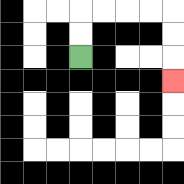{'start': '[3, 2]', 'end': '[7, 3]', 'path_directions': 'U,U,R,R,R,R,D,D,D', 'path_coordinates': '[[3, 2], [3, 1], [3, 0], [4, 0], [5, 0], [6, 0], [7, 0], [7, 1], [7, 2], [7, 3]]'}